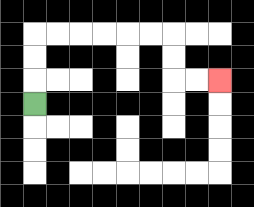{'start': '[1, 4]', 'end': '[9, 3]', 'path_directions': 'U,U,U,R,R,R,R,R,R,D,D,R,R', 'path_coordinates': '[[1, 4], [1, 3], [1, 2], [1, 1], [2, 1], [3, 1], [4, 1], [5, 1], [6, 1], [7, 1], [7, 2], [7, 3], [8, 3], [9, 3]]'}